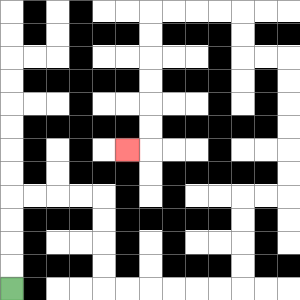{'start': '[0, 12]', 'end': '[5, 6]', 'path_directions': 'U,U,U,U,R,R,R,R,D,D,D,D,R,R,R,R,R,R,U,U,U,U,R,R,U,U,U,U,U,U,L,L,U,U,L,L,L,L,D,D,D,D,D,D,L', 'path_coordinates': '[[0, 12], [0, 11], [0, 10], [0, 9], [0, 8], [1, 8], [2, 8], [3, 8], [4, 8], [4, 9], [4, 10], [4, 11], [4, 12], [5, 12], [6, 12], [7, 12], [8, 12], [9, 12], [10, 12], [10, 11], [10, 10], [10, 9], [10, 8], [11, 8], [12, 8], [12, 7], [12, 6], [12, 5], [12, 4], [12, 3], [12, 2], [11, 2], [10, 2], [10, 1], [10, 0], [9, 0], [8, 0], [7, 0], [6, 0], [6, 1], [6, 2], [6, 3], [6, 4], [6, 5], [6, 6], [5, 6]]'}